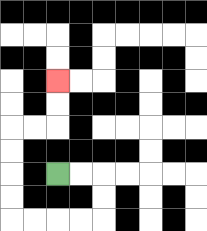{'start': '[2, 7]', 'end': '[2, 3]', 'path_directions': 'R,R,D,D,L,L,L,L,U,U,U,U,R,R,U,U', 'path_coordinates': '[[2, 7], [3, 7], [4, 7], [4, 8], [4, 9], [3, 9], [2, 9], [1, 9], [0, 9], [0, 8], [0, 7], [0, 6], [0, 5], [1, 5], [2, 5], [2, 4], [2, 3]]'}